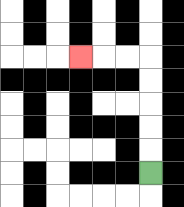{'start': '[6, 7]', 'end': '[3, 2]', 'path_directions': 'U,U,U,U,U,L,L,L', 'path_coordinates': '[[6, 7], [6, 6], [6, 5], [6, 4], [6, 3], [6, 2], [5, 2], [4, 2], [3, 2]]'}